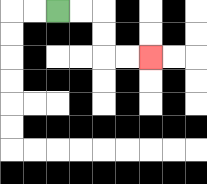{'start': '[2, 0]', 'end': '[6, 2]', 'path_directions': 'R,R,D,D,R,R', 'path_coordinates': '[[2, 0], [3, 0], [4, 0], [4, 1], [4, 2], [5, 2], [6, 2]]'}